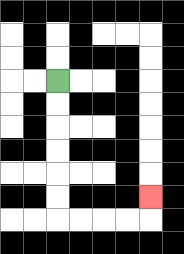{'start': '[2, 3]', 'end': '[6, 8]', 'path_directions': 'D,D,D,D,D,D,R,R,R,R,U', 'path_coordinates': '[[2, 3], [2, 4], [2, 5], [2, 6], [2, 7], [2, 8], [2, 9], [3, 9], [4, 9], [5, 9], [6, 9], [6, 8]]'}